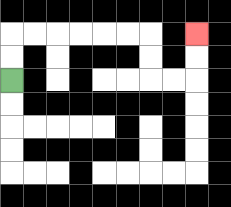{'start': '[0, 3]', 'end': '[8, 1]', 'path_directions': 'U,U,R,R,R,R,R,R,D,D,R,R,U,U', 'path_coordinates': '[[0, 3], [0, 2], [0, 1], [1, 1], [2, 1], [3, 1], [4, 1], [5, 1], [6, 1], [6, 2], [6, 3], [7, 3], [8, 3], [8, 2], [8, 1]]'}